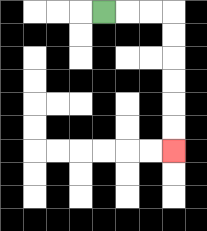{'start': '[4, 0]', 'end': '[7, 6]', 'path_directions': 'R,R,R,D,D,D,D,D,D', 'path_coordinates': '[[4, 0], [5, 0], [6, 0], [7, 0], [7, 1], [7, 2], [7, 3], [7, 4], [7, 5], [7, 6]]'}